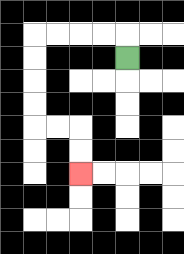{'start': '[5, 2]', 'end': '[3, 7]', 'path_directions': 'U,L,L,L,L,D,D,D,D,R,R,D,D', 'path_coordinates': '[[5, 2], [5, 1], [4, 1], [3, 1], [2, 1], [1, 1], [1, 2], [1, 3], [1, 4], [1, 5], [2, 5], [3, 5], [3, 6], [3, 7]]'}